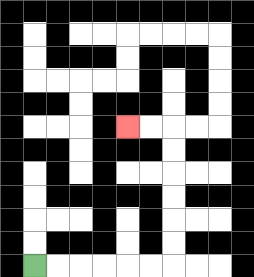{'start': '[1, 11]', 'end': '[5, 5]', 'path_directions': 'R,R,R,R,R,R,U,U,U,U,U,U,L,L', 'path_coordinates': '[[1, 11], [2, 11], [3, 11], [4, 11], [5, 11], [6, 11], [7, 11], [7, 10], [7, 9], [7, 8], [7, 7], [7, 6], [7, 5], [6, 5], [5, 5]]'}